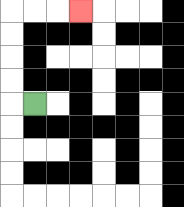{'start': '[1, 4]', 'end': '[3, 0]', 'path_directions': 'L,U,U,U,U,R,R,R', 'path_coordinates': '[[1, 4], [0, 4], [0, 3], [0, 2], [0, 1], [0, 0], [1, 0], [2, 0], [3, 0]]'}